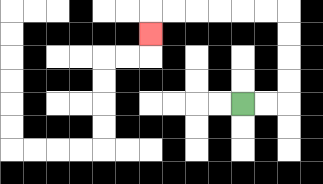{'start': '[10, 4]', 'end': '[6, 1]', 'path_directions': 'R,R,U,U,U,U,L,L,L,L,L,L,D', 'path_coordinates': '[[10, 4], [11, 4], [12, 4], [12, 3], [12, 2], [12, 1], [12, 0], [11, 0], [10, 0], [9, 0], [8, 0], [7, 0], [6, 0], [6, 1]]'}